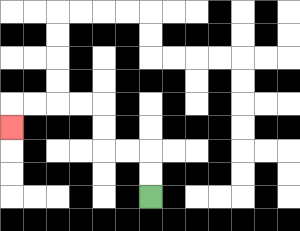{'start': '[6, 8]', 'end': '[0, 5]', 'path_directions': 'U,U,L,L,U,U,L,L,L,L,D', 'path_coordinates': '[[6, 8], [6, 7], [6, 6], [5, 6], [4, 6], [4, 5], [4, 4], [3, 4], [2, 4], [1, 4], [0, 4], [0, 5]]'}